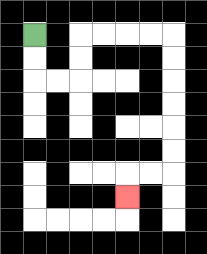{'start': '[1, 1]', 'end': '[5, 8]', 'path_directions': 'D,D,R,R,U,U,R,R,R,R,D,D,D,D,D,D,L,L,D', 'path_coordinates': '[[1, 1], [1, 2], [1, 3], [2, 3], [3, 3], [3, 2], [3, 1], [4, 1], [5, 1], [6, 1], [7, 1], [7, 2], [7, 3], [7, 4], [7, 5], [7, 6], [7, 7], [6, 7], [5, 7], [5, 8]]'}